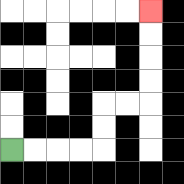{'start': '[0, 6]', 'end': '[6, 0]', 'path_directions': 'R,R,R,R,U,U,R,R,U,U,U,U', 'path_coordinates': '[[0, 6], [1, 6], [2, 6], [3, 6], [4, 6], [4, 5], [4, 4], [5, 4], [6, 4], [6, 3], [6, 2], [6, 1], [6, 0]]'}